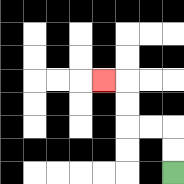{'start': '[7, 7]', 'end': '[4, 3]', 'path_directions': 'U,U,L,L,U,U,L', 'path_coordinates': '[[7, 7], [7, 6], [7, 5], [6, 5], [5, 5], [5, 4], [5, 3], [4, 3]]'}